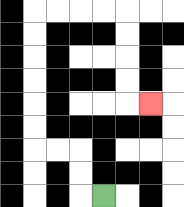{'start': '[4, 8]', 'end': '[6, 4]', 'path_directions': 'L,U,U,L,L,U,U,U,U,U,U,R,R,R,R,D,D,D,D,R', 'path_coordinates': '[[4, 8], [3, 8], [3, 7], [3, 6], [2, 6], [1, 6], [1, 5], [1, 4], [1, 3], [1, 2], [1, 1], [1, 0], [2, 0], [3, 0], [4, 0], [5, 0], [5, 1], [5, 2], [5, 3], [5, 4], [6, 4]]'}